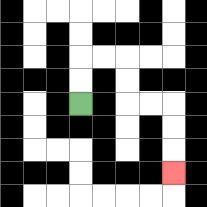{'start': '[3, 4]', 'end': '[7, 7]', 'path_directions': 'U,U,R,R,D,D,R,R,D,D,D', 'path_coordinates': '[[3, 4], [3, 3], [3, 2], [4, 2], [5, 2], [5, 3], [5, 4], [6, 4], [7, 4], [7, 5], [7, 6], [7, 7]]'}